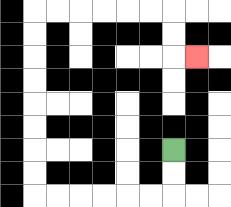{'start': '[7, 6]', 'end': '[8, 2]', 'path_directions': 'D,D,L,L,L,L,L,L,U,U,U,U,U,U,U,U,R,R,R,R,R,R,D,D,R', 'path_coordinates': '[[7, 6], [7, 7], [7, 8], [6, 8], [5, 8], [4, 8], [3, 8], [2, 8], [1, 8], [1, 7], [1, 6], [1, 5], [1, 4], [1, 3], [1, 2], [1, 1], [1, 0], [2, 0], [3, 0], [4, 0], [5, 0], [6, 0], [7, 0], [7, 1], [7, 2], [8, 2]]'}